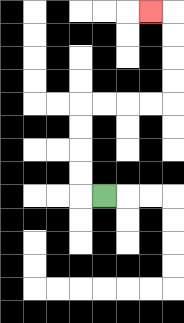{'start': '[4, 8]', 'end': '[6, 0]', 'path_directions': 'L,U,U,U,U,R,R,R,R,U,U,U,U,L', 'path_coordinates': '[[4, 8], [3, 8], [3, 7], [3, 6], [3, 5], [3, 4], [4, 4], [5, 4], [6, 4], [7, 4], [7, 3], [7, 2], [7, 1], [7, 0], [6, 0]]'}